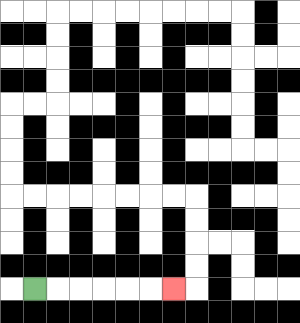{'start': '[1, 12]', 'end': '[7, 12]', 'path_directions': 'R,R,R,R,R,R', 'path_coordinates': '[[1, 12], [2, 12], [3, 12], [4, 12], [5, 12], [6, 12], [7, 12]]'}